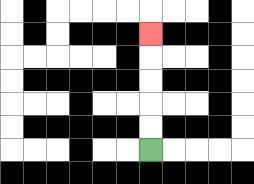{'start': '[6, 6]', 'end': '[6, 1]', 'path_directions': 'U,U,U,U,U', 'path_coordinates': '[[6, 6], [6, 5], [6, 4], [6, 3], [6, 2], [6, 1]]'}